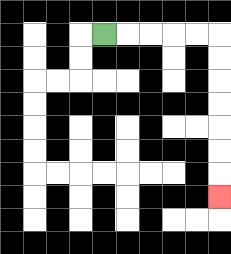{'start': '[4, 1]', 'end': '[9, 8]', 'path_directions': 'R,R,R,R,R,D,D,D,D,D,D,D', 'path_coordinates': '[[4, 1], [5, 1], [6, 1], [7, 1], [8, 1], [9, 1], [9, 2], [9, 3], [9, 4], [9, 5], [9, 6], [9, 7], [9, 8]]'}